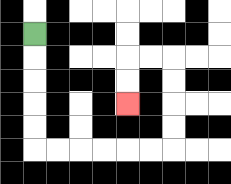{'start': '[1, 1]', 'end': '[5, 4]', 'path_directions': 'D,D,D,D,D,R,R,R,R,R,R,U,U,U,U,L,L,D,D', 'path_coordinates': '[[1, 1], [1, 2], [1, 3], [1, 4], [1, 5], [1, 6], [2, 6], [3, 6], [4, 6], [5, 6], [6, 6], [7, 6], [7, 5], [7, 4], [7, 3], [7, 2], [6, 2], [5, 2], [5, 3], [5, 4]]'}